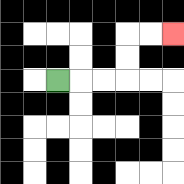{'start': '[2, 3]', 'end': '[7, 1]', 'path_directions': 'R,R,R,U,U,R,R', 'path_coordinates': '[[2, 3], [3, 3], [4, 3], [5, 3], [5, 2], [5, 1], [6, 1], [7, 1]]'}